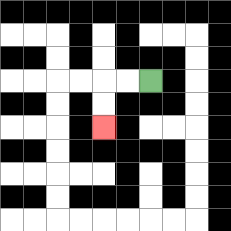{'start': '[6, 3]', 'end': '[4, 5]', 'path_directions': 'L,L,D,D', 'path_coordinates': '[[6, 3], [5, 3], [4, 3], [4, 4], [4, 5]]'}